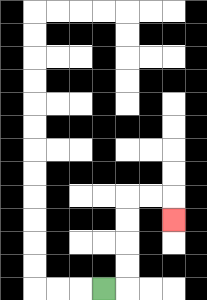{'start': '[4, 12]', 'end': '[7, 9]', 'path_directions': 'R,U,U,U,U,R,R,D', 'path_coordinates': '[[4, 12], [5, 12], [5, 11], [5, 10], [5, 9], [5, 8], [6, 8], [7, 8], [7, 9]]'}